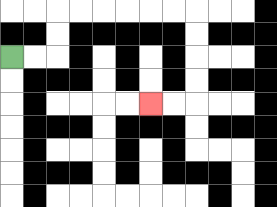{'start': '[0, 2]', 'end': '[6, 4]', 'path_directions': 'R,R,U,U,R,R,R,R,R,R,D,D,D,D,L,L', 'path_coordinates': '[[0, 2], [1, 2], [2, 2], [2, 1], [2, 0], [3, 0], [4, 0], [5, 0], [6, 0], [7, 0], [8, 0], [8, 1], [8, 2], [8, 3], [8, 4], [7, 4], [6, 4]]'}